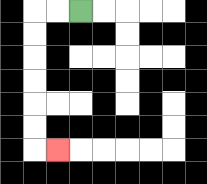{'start': '[3, 0]', 'end': '[2, 6]', 'path_directions': 'L,L,D,D,D,D,D,D,R', 'path_coordinates': '[[3, 0], [2, 0], [1, 0], [1, 1], [1, 2], [1, 3], [1, 4], [1, 5], [1, 6], [2, 6]]'}